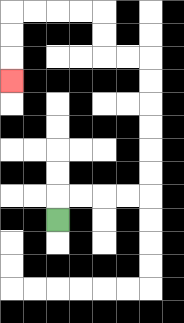{'start': '[2, 9]', 'end': '[0, 3]', 'path_directions': 'U,R,R,R,R,U,U,U,U,U,U,L,L,U,U,L,L,L,L,D,D,D', 'path_coordinates': '[[2, 9], [2, 8], [3, 8], [4, 8], [5, 8], [6, 8], [6, 7], [6, 6], [6, 5], [6, 4], [6, 3], [6, 2], [5, 2], [4, 2], [4, 1], [4, 0], [3, 0], [2, 0], [1, 0], [0, 0], [0, 1], [0, 2], [0, 3]]'}